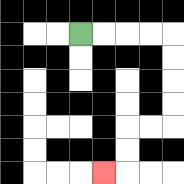{'start': '[3, 1]', 'end': '[4, 7]', 'path_directions': 'R,R,R,R,D,D,D,D,L,L,D,D,L', 'path_coordinates': '[[3, 1], [4, 1], [5, 1], [6, 1], [7, 1], [7, 2], [7, 3], [7, 4], [7, 5], [6, 5], [5, 5], [5, 6], [5, 7], [4, 7]]'}